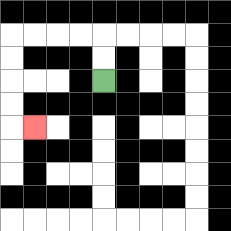{'start': '[4, 3]', 'end': '[1, 5]', 'path_directions': 'U,U,L,L,L,L,D,D,D,D,R', 'path_coordinates': '[[4, 3], [4, 2], [4, 1], [3, 1], [2, 1], [1, 1], [0, 1], [0, 2], [0, 3], [0, 4], [0, 5], [1, 5]]'}